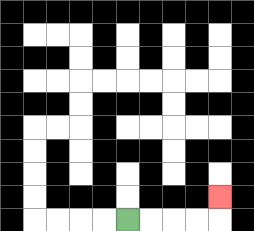{'start': '[5, 9]', 'end': '[9, 8]', 'path_directions': 'R,R,R,R,U', 'path_coordinates': '[[5, 9], [6, 9], [7, 9], [8, 9], [9, 9], [9, 8]]'}